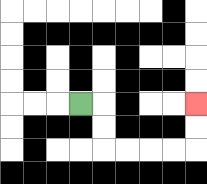{'start': '[3, 4]', 'end': '[8, 4]', 'path_directions': 'R,D,D,R,R,R,R,U,U', 'path_coordinates': '[[3, 4], [4, 4], [4, 5], [4, 6], [5, 6], [6, 6], [7, 6], [8, 6], [8, 5], [8, 4]]'}